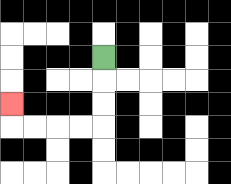{'start': '[4, 2]', 'end': '[0, 4]', 'path_directions': 'D,D,D,L,L,L,L,U', 'path_coordinates': '[[4, 2], [4, 3], [4, 4], [4, 5], [3, 5], [2, 5], [1, 5], [0, 5], [0, 4]]'}